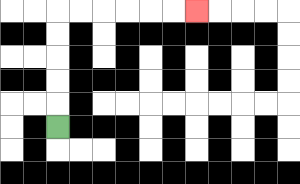{'start': '[2, 5]', 'end': '[8, 0]', 'path_directions': 'U,U,U,U,U,R,R,R,R,R,R', 'path_coordinates': '[[2, 5], [2, 4], [2, 3], [2, 2], [2, 1], [2, 0], [3, 0], [4, 0], [5, 0], [6, 0], [7, 0], [8, 0]]'}